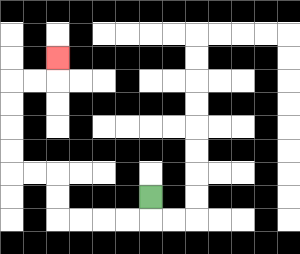{'start': '[6, 8]', 'end': '[2, 2]', 'path_directions': 'D,L,L,L,L,U,U,L,L,U,U,U,U,R,R,U', 'path_coordinates': '[[6, 8], [6, 9], [5, 9], [4, 9], [3, 9], [2, 9], [2, 8], [2, 7], [1, 7], [0, 7], [0, 6], [0, 5], [0, 4], [0, 3], [1, 3], [2, 3], [2, 2]]'}